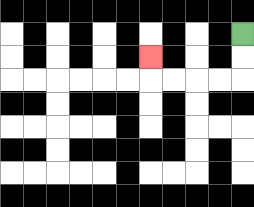{'start': '[10, 1]', 'end': '[6, 2]', 'path_directions': 'D,D,L,L,L,L,U', 'path_coordinates': '[[10, 1], [10, 2], [10, 3], [9, 3], [8, 3], [7, 3], [6, 3], [6, 2]]'}